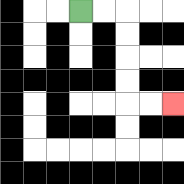{'start': '[3, 0]', 'end': '[7, 4]', 'path_directions': 'R,R,D,D,D,D,R,R', 'path_coordinates': '[[3, 0], [4, 0], [5, 0], [5, 1], [5, 2], [5, 3], [5, 4], [6, 4], [7, 4]]'}